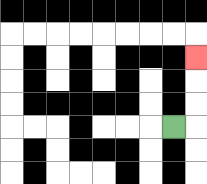{'start': '[7, 5]', 'end': '[8, 2]', 'path_directions': 'R,U,U,U', 'path_coordinates': '[[7, 5], [8, 5], [8, 4], [8, 3], [8, 2]]'}